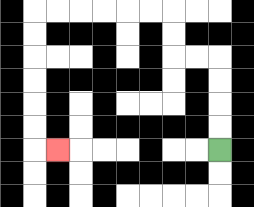{'start': '[9, 6]', 'end': '[2, 6]', 'path_directions': 'U,U,U,U,L,L,U,U,L,L,L,L,L,L,D,D,D,D,D,D,R', 'path_coordinates': '[[9, 6], [9, 5], [9, 4], [9, 3], [9, 2], [8, 2], [7, 2], [7, 1], [7, 0], [6, 0], [5, 0], [4, 0], [3, 0], [2, 0], [1, 0], [1, 1], [1, 2], [1, 3], [1, 4], [1, 5], [1, 6], [2, 6]]'}